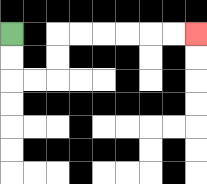{'start': '[0, 1]', 'end': '[8, 1]', 'path_directions': 'D,D,R,R,U,U,R,R,R,R,R,R', 'path_coordinates': '[[0, 1], [0, 2], [0, 3], [1, 3], [2, 3], [2, 2], [2, 1], [3, 1], [4, 1], [5, 1], [6, 1], [7, 1], [8, 1]]'}